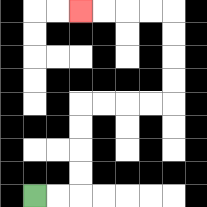{'start': '[1, 8]', 'end': '[3, 0]', 'path_directions': 'R,R,U,U,U,U,R,R,R,R,U,U,U,U,L,L,L,L', 'path_coordinates': '[[1, 8], [2, 8], [3, 8], [3, 7], [3, 6], [3, 5], [3, 4], [4, 4], [5, 4], [6, 4], [7, 4], [7, 3], [7, 2], [7, 1], [7, 0], [6, 0], [5, 0], [4, 0], [3, 0]]'}